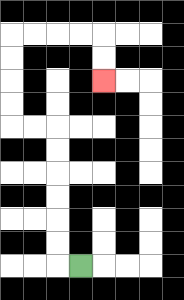{'start': '[3, 11]', 'end': '[4, 3]', 'path_directions': 'L,U,U,U,U,U,U,L,L,U,U,U,U,R,R,R,R,D,D', 'path_coordinates': '[[3, 11], [2, 11], [2, 10], [2, 9], [2, 8], [2, 7], [2, 6], [2, 5], [1, 5], [0, 5], [0, 4], [0, 3], [0, 2], [0, 1], [1, 1], [2, 1], [3, 1], [4, 1], [4, 2], [4, 3]]'}